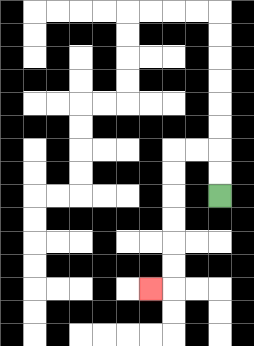{'start': '[9, 8]', 'end': '[6, 12]', 'path_directions': 'U,U,L,L,D,D,D,D,D,D,L', 'path_coordinates': '[[9, 8], [9, 7], [9, 6], [8, 6], [7, 6], [7, 7], [7, 8], [7, 9], [7, 10], [7, 11], [7, 12], [6, 12]]'}